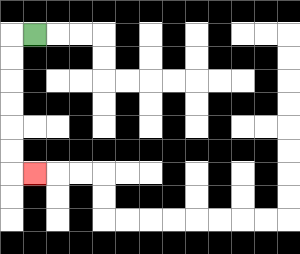{'start': '[1, 1]', 'end': '[1, 7]', 'path_directions': 'L,D,D,D,D,D,D,R', 'path_coordinates': '[[1, 1], [0, 1], [0, 2], [0, 3], [0, 4], [0, 5], [0, 6], [0, 7], [1, 7]]'}